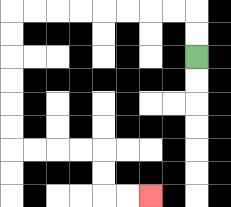{'start': '[8, 2]', 'end': '[6, 8]', 'path_directions': 'U,U,L,L,L,L,L,L,L,L,D,D,D,D,D,D,R,R,R,R,D,D,R,R', 'path_coordinates': '[[8, 2], [8, 1], [8, 0], [7, 0], [6, 0], [5, 0], [4, 0], [3, 0], [2, 0], [1, 0], [0, 0], [0, 1], [0, 2], [0, 3], [0, 4], [0, 5], [0, 6], [1, 6], [2, 6], [3, 6], [4, 6], [4, 7], [4, 8], [5, 8], [6, 8]]'}